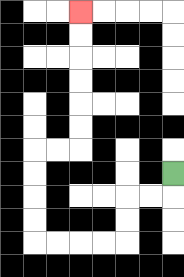{'start': '[7, 7]', 'end': '[3, 0]', 'path_directions': 'D,L,L,D,D,L,L,L,L,U,U,U,U,R,R,U,U,U,U,U,U', 'path_coordinates': '[[7, 7], [7, 8], [6, 8], [5, 8], [5, 9], [5, 10], [4, 10], [3, 10], [2, 10], [1, 10], [1, 9], [1, 8], [1, 7], [1, 6], [2, 6], [3, 6], [3, 5], [3, 4], [3, 3], [3, 2], [3, 1], [3, 0]]'}